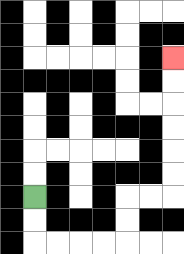{'start': '[1, 8]', 'end': '[7, 2]', 'path_directions': 'D,D,R,R,R,R,U,U,R,R,U,U,U,U,U,U', 'path_coordinates': '[[1, 8], [1, 9], [1, 10], [2, 10], [3, 10], [4, 10], [5, 10], [5, 9], [5, 8], [6, 8], [7, 8], [7, 7], [7, 6], [7, 5], [7, 4], [7, 3], [7, 2]]'}